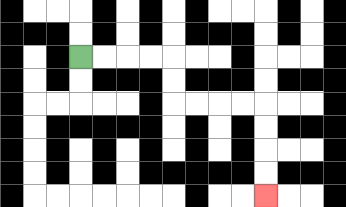{'start': '[3, 2]', 'end': '[11, 8]', 'path_directions': 'R,R,R,R,D,D,R,R,R,R,D,D,D,D', 'path_coordinates': '[[3, 2], [4, 2], [5, 2], [6, 2], [7, 2], [7, 3], [7, 4], [8, 4], [9, 4], [10, 4], [11, 4], [11, 5], [11, 6], [11, 7], [11, 8]]'}